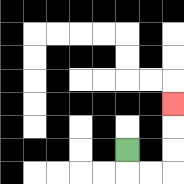{'start': '[5, 6]', 'end': '[7, 4]', 'path_directions': 'D,R,R,U,U,U', 'path_coordinates': '[[5, 6], [5, 7], [6, 7], [7, 7], [7, 6], [7, 5], [7, 4]]'}